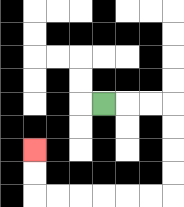{'start': '[4, 4]', 'end': '[1, 6]', 'path_directions': 'R,R,R,D,D,D,D,L,L,L,L,L,L,U,U', 'path_coordinates': '[[4, 4], [5, 4], [6, 4], [7, 4], [7, 5], [7, 6], [7, 7], [7, 8], [6, 8], [5, 8], [4, 8], [3, 8], [2, 8], [1, 8], [1, 7], [1, 6]]'}